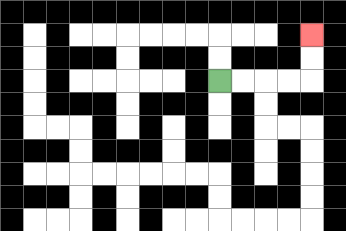{'start': '[9, 3]', 'end': '[13, 1]', 'path_directions': 'R,R,R,R,U,U', 'path_coordinates': '[[9, 3], [10, 3], [11, 3], [12, 3], [13, 3], [13, 2], [13, 1]]'}